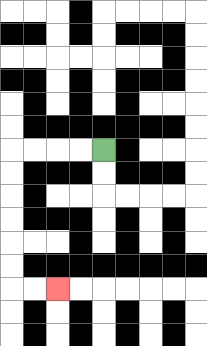{'start': '[4, 6]', 'end': '[2, 12]', 'path_directions': 'L,L,L,L,D,D,D,D,D,D,R,R', 'path_coordinates': '[[4, 6], [3, 6], [2, 6], [1, 6], [0, 6], [0, 7], [0, 8], [0, 9], [0, 10], [0, 11], [0, 12], [1, 12], [2, 12]]'}